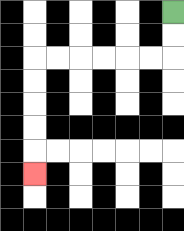{'start': '[7, 0]', 'end': '[1, 7]', 'path_directions': 'D,D,L,L,L,L,L,L,D,D,D,D,D', 'path_coordinates': '[[7, 0], [7, 1], [7, 2], [6, 2], [5, 2], [4, 2], [3, 2], [2, 2], [1, 2], [1, 3], [1, 4], [1, 5], [1, 6], [1, 7]]'}